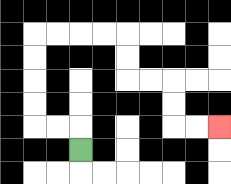{'start': '[3, 6]', 'end': '[9, 5]', 'path_directions': 'U,L,L,U,U,U,U,R,R,R,R,D,D,R,R,D,D,R,R', 'path_coordinates': '[[3, 6], [3, 5], [2, 5], [1, 5], [1, 4], [1, 3], [1, 2], [1, 1], [2, 1], [3, 1], [4, 1], [5, 1], [5, 2], [5, 3], [6, 3], [7, 3], [7, 4], [7, 5], [8, 5], [9, 5]]'}